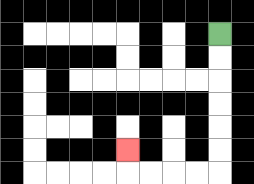{'start': '[9, 1]', 'end': '[5, 6]', 'path_directions': 'D,D,D,D,D,D,L,L,L,L,U', 'path_coordinates': '[[9, 1], [9, 2], [9, 3], [9, 4], [9, 5], [9, 6], [9, 7], [8, 7], [7, 7], [6, 7], [5, 7], [5, 6]]'}